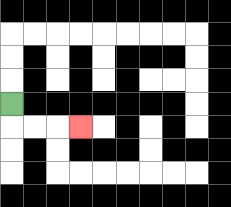{'start': '[0, 4]', 'end': '[3, 5]', 'path_directions': 'D,R,R,R', 'path_coordinates': '[[0, 4], [0, 5], [1, 5], [2, 5], [3, 5]]'}